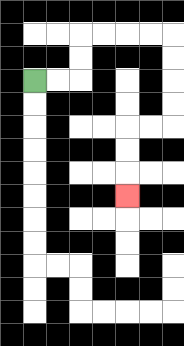{'start': '[1, 3]', 'end': '[5, 8]', 'path_directions': 'R,R,U,U,R,R,R,R,D,D,D,D,L,L,D,D,D', 'path_coordinates': '[[1, 3], [2, 3], [3, 3], [3, 2], [3, 1], [4, 1], [5, 1], [6, 1], [7, 1], [7, 2], [7, 3], [7, 4], [7, 5], [6, 5], [5, 5], [5, 6], [5, 7], [5, 8]]'}